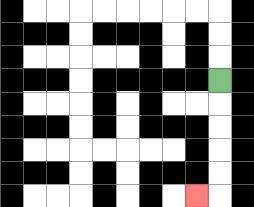{'start': '[9, 3]', 'end': '[8, 8]', 'path_directions': 'D,D,D,D,D,L', 'path_coordinates': '[[9, 3], [9, 4], [9, 5], [9, 6], [9, 7], [9, 8], [8, 8]]'}